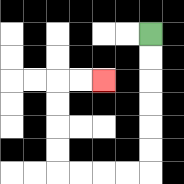{'start': '[6, 1]', 'end': '[4, 3]', 'path_directions': 'D,D,D,D,D,D,L,L,L,L,U,U,U,U,R,R', 'path_coordinates': '[[6, 1], [6, 2], [6, 3], [6, 4], [6, 5], [6, 6], [6, 7], [5, 7], [4, 7], [3, 7], [2, 7], [2, 6], [2, 5], [2, 4], [2, 3], [3, 3], [4, 3]]'}